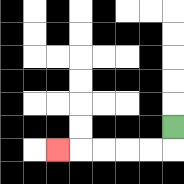{'start': '[7, 5]', 'end': '[2, 6]', 'path_directions': 'D,L,L,L,L,L', 'path_coordinates': '[[7, 5], [7, 6], [6, 6], [5, 6], [4, 6], [3, 6], [2, 6]]'}